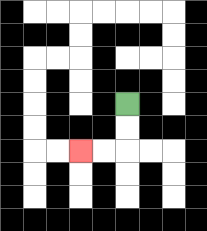{'start': '[5, 4]', 'end': '[3, 6]', 'path_directions': 'D,D,L,L', 'path_coordinates': '[[5, 4], [5, 5], [5, 6], [4, 6], [3, 6]]'}